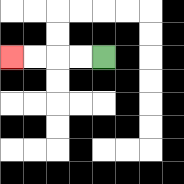{'start': '[4, 2]', 'end': '[0, 2]', 'path_directions': 'L,L,L,L', 'path_coordinates': '[[4, 2], [3, 2], [2, 2], [1, 2], [0, 2]]'}